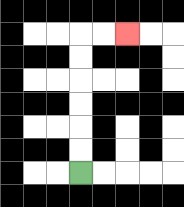{'start': '[3, 7]', 'end': '[5, 1]', 'path_directions': 'U,U,U,U,U,U,R,R', 'path_coordinates': '[[3, 7], [3, 6], [3, 5], [3, 4], [3, 3], [3, 2], [3, 1], [4, 1], [5, 1]]'}